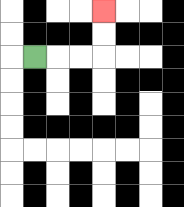{'start': '[1, 2]', 'end': '[4, 0]', 'path_directions': 'R,R,R,U,U', 'path_coordinates': '[[1, 2], [2, 2], [3, 2], [4, 2], [4, 1], [4, 0]]'}